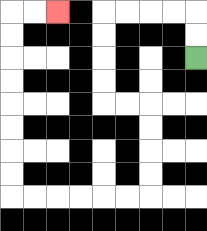{'start': '[8, 2]', 'end': '[2, 0]', 'path_directions': 'U,U,L,L,L,L,D,D,D,D,R,R,D,D,D,D,L,L,L,L,L,L,U,U,U,U,U,U,U,U,R,R', 'path_coordinates': '[[8, 2], [8, 1], [8, 0], [7, 0], [6, 0], [5, 0], [4, 0], [4, 1], [4, 2], [4, 3], [4, 4], [5, 4], [6, 4], [6, 5], [6, 6], [6, 7], [6, 8], [5, 8], [4, 8], [3, 8], [2, 8], [1, 8], [0, 8], [0, 7], [0, 6], [0, 5], [0, 4], [0, 3], [0, 2], [0, 1], [0, 0], [1, 0], [2, 0]]'}